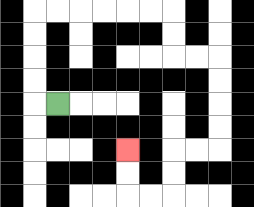{'start': '[2, 4]', 'end': '[5, 6]', 'path_directions': 'L,U,U,U,U,R,R,R,R,R,R,D,D,R,R,D,D,D,D,L,L,D,D,L,L,U,U', 'path_coordinates': '[[2, 4], [1, 4], [1, 3], [1, 2], [1, 1], [1, 0], [2, 0], [3, 0], [4, 0], [5, 0], [6, 0], [7, 0], [7, 1], [7, 2], [8, 2], [9, 2], [9, 3], [9, 4], [9, 5], [9, 6], [8, 6], [7, 6], [7, 7], [7, 8], [6, 8], [5, 8], [5, 7], [5, 6]]'}